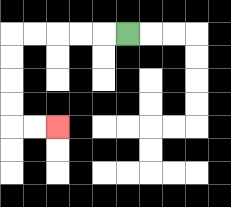{'start': '[5, 1]', 'end': '[2, 5]', 'path_directions': 'L,L,L,L,L,D,D,D,D,R,R', 'path_coordinates': '[[5, 1], [4, 1], [3, 1], [2, 1], [1, 1], [0, 1], [0, 2], [0, 3], [0, 4], [0, 5], [1, 5], [2, 5]]'}